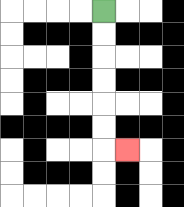{'start': '[4, 0]', 'end': '[5, 6]', 'path_directions': 'D,D,D,D,D,D,R', 'path_coordinates': '[[4, 0], [4, 1], [4, 2], [4, 3], [4, 4], [4, 5], [4, 6], [5, 6]]'}